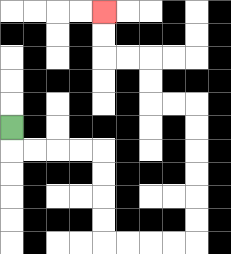{'start': '[0, 5]', 'end': '[4, 0]', 'path_directions': 'D,R,R,R,R,D,D,D,D,R,R,R,R,U,U,U,U,U,U,L,L,U,U,L,L,U,U', 'path_coordinates': '[[0, 5], [0, 6], [1, 6], [2, 6], [3, 6], [4, 6], [4, 7], [4, 8], [4, 9], [4, 10], [5, 10], [6, 10], [7, 10], [8, 10], [8, 9], [8, 8], [8, 7], [8, 6], [8, 5], [8, 4], [7, 4], [6, 4], [6, 3], [6, 2], [5, 2], [4, 2], [4, 1], [4, 0]]'}